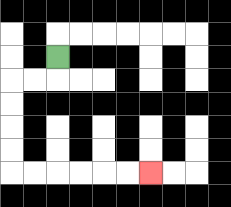{'start': '[2, 2]', 'end': '[6, 7]', 'path_directions': 'D,L,L,D,D,D,D,R,R,R,R,R,R', 'path_coordinates': '[[2, 2], [2, 3], [1, 3], [0, 3], [0, 4], [0, 5], [0, 6], [0, 7], [1, 7], [2, 7], [3, 7], [4, 7], [5, 7], [6, 7]]'}